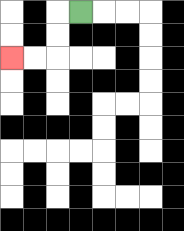{'start': '[3, 0]', 'end': '[0, 2]', 'path_directions': 'L,D,D,L,L', 'path_coordinates': '[[3, 0], [2, 0], [2, 1], [2, 2], [1, 2], [0, 2]]'}